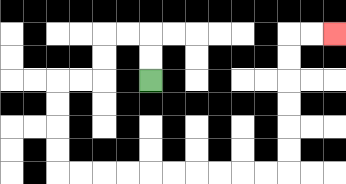{'start': '[6, 3]', 'end': '[14, 1]', 'path_directions': 'U,U,L,L,D,D,L,L,D,D,D,D,R,R,R,R,R,R,R,R,R,R,U,U,U,U,U,U,R,R', 'path_coordinates': '[[6, 3], [6, 2], [6, 1], [5, 1], [4, 1], [4, 2], [4, 3], [3, 3], [2, 3], [2, 4], [2, 5], [2, 6], [2, 7], [3, 7], [4, 7], [5, 7], [6, 7], [7, 7], [8, 7], [9, 7], [10, 7], [11, 7], [12, 7], [12, 6], [12, 5], [12, 4], [12, 3], [12, 2], [12, 1], [13, 1], [14, 1]]'}